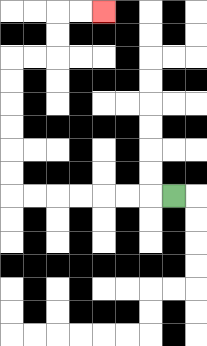{'start': '[7, 8]', 'end': '[4, 0]', 'path_directions': 'L,L,L,L,L,L,L,U,U,U,U,U,U,R,R,U,U,R,R', 'path_coordinates': '[[7, 8], [6, 8], [5, 8], [4, 8], [3, 8], [2, 8], [1, 8], [0, 8], [0, 7], [0, 6], [0, 5], [0, 4], [0, 3], [0, 2], [1, 2], [2, 2], [2, 1], [2, 0], [3, 0], [4, 0]]'}